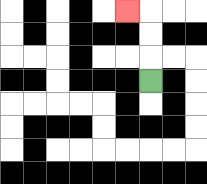{'start': '[6, 3]', 'end': '[5, 0]', 'path_directions': 'U,U,U,L', 'path_coordinates': '[[6, 3], [6, 2], [6, 1], [6, 0], [5, 0]]'}